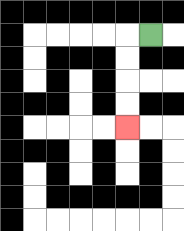{'start': '[6, 1]', 'end': '[5, 5]', 'path_directions': 'L,D,D,D,D', 'path_coordinates': '[[6, 1], [5, 1], [5, 2], [5, 3], [5, 4], [5, 5]]'}